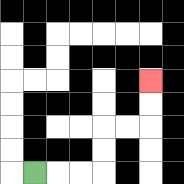{'start': '[1, 7]', 'end': '[6, 3]', 'path_directions': 'R,R,R,U,U,R,R,U,U', 'path_coordinates': '[[1, 7], [2, 7], [3, 7], [4, 7], [4, 6], [4, 5], [5, 5], [6, 5], [6, 4], [6, 3]]'}